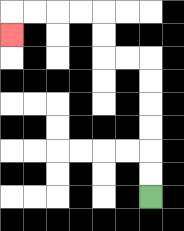{'start': '[6, 8]', 'end': '[0, 1]', 'path_directions': 'U,U,U,U,U,U,L,L,U,U,L,L,L,L,D', 'path_coordinates': '[[6, 8], [6, 7], [6, 6], [6, 5], [6, 4], [6, 3], [6, 2], [5, 2], [4, 2], [4, 1], [4, 0], [3, 0], [2, 0], [1, 0], [0, 0], [0, 1]]'}